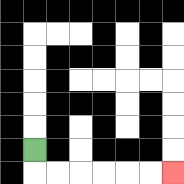{'start': '[1, 6]', 'end': '[7, 7]', 'path_directions': 'D,R,R,R,R,R,R', 'path_coordinates': '[[1, 6], [1, 7], [2, 7], [3, 7], [4, 7], [5, 7], [6, 7], [7, 7]]'}